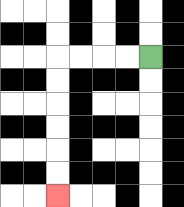{'start': '[6, 2]', 'end': '[2, 8]', 'path_directions': 'L,L,L,L,D,D,D,D,D,D', 'path_coordinates': '[[6, 2], [5, 2], [4, 2], [3, 2], [2, 2], [2, 3], [2, 4], [2, 5], [2, 6], [2, 7], [2, 8]]'}